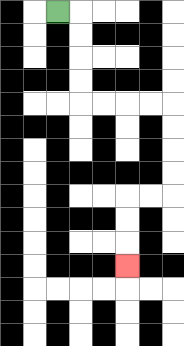{'start': '[2, 0]', 'end': '[5, 11]', 'path_directions': 'R,D,D,D,D,R,R,R,R,D,D,D,D,L,L,D,D,D', 'path_coordinates': '[[2, 0], [3, 0], [3, 1], [3, 2], [3, 3], [3, 4], [4, 4], [5, 4], [6, 4], [7, 4], [7, 5], [7, 6], [7, 7], [7, 8], [6, 8], [5, 8], [5, 9], [5, 10], [5, 11]]'}